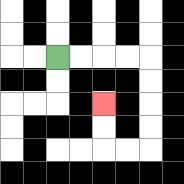{'start': '[2, 2]', 'end': '[4, 4]', 'path_directions': 'R,R,R,R,D,D,D,D,L,L,U,U', 'path_coordinates': '[[2, 2], [3, 2], [4, 2], [5, 2], [6, 2], [6, 3], [6, 4], [6, 5], [6, 6], [5, 6], [4, 6], [4, 5], [4, 4]]'}